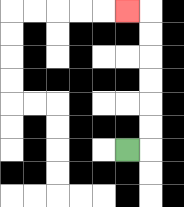{'start': '[5, 6]', 'end': '[5, 0]', 'path_directions': 'R,U,U,U,U,U,U,L', 'path_coordinates': '[[5, 6], [6, 6], [6, 5], [6, 4], [6, 3], [6, 2], [6, 1], [6, 0], [5, 0]]'}